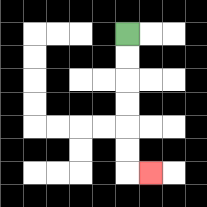{'start': '[5, 1]', 'end': '[6, 7]', 'path_directions': 'D,D,D,D,D,D,R', 'path_coordinates': '[[5, 1], [5, 2], [5, 3], [5, 4], [5, 5], [5, 6], [5, 7], [6, 7]]'}